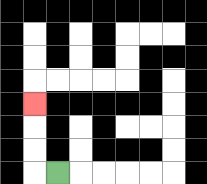{'start': '[2, 7]', 'end': '[1, 4]', 'path_directions': 'L,U,U,U', 'path_coordinates': '[[2, 7], [1, 7], [1, 6], [1, 5], [1, 4]]'}